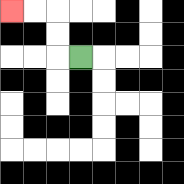{'start': '[3, 2]', 'end': '[0, 0]', 'path_directions': 'L,U,U,L,L', 'path_coordinates': '[[3, 2], [2, 2], [2, 1], [2, 0], [1, 0], [0, 0]]'}